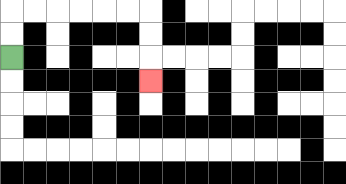{'start': '[0, 2]', 'end': '[6, 3]', 'path_directions': 'U,U,R,R,R,R,R,R,D,D,D', 'path_coordinates': '[[0, 2], [0, 1], [0, 0], [1, 0], [2, 0], [3, 0], [4, 0], [5, 0], [6, 0], [6, 1], [6, 2], [6, 3]]'}